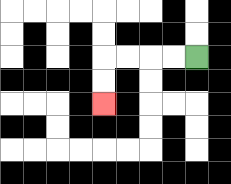{'start': '[8, 2]', 'end': '[4, 4]', 'path_directions': 'L,L,L,L,D,D', 'path_coordinates': '[[8, 2], [7, 2], [6, 2], [5, 2], [4, 2], [4, 3], [4, 4]]'}